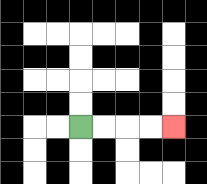{'start': '[3, 5]', 'end': '[7, 5]', 'path_directions': 'R,R,R,R', 'path_coordinates': '[[3, 5], [4, 5], [5, 5], [6, 5], [7, 5]]'}